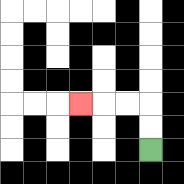{'start': '[6, 6]', 'end': '[3, 4]', 'path_directions': 'U,U,L,L,L', 'path_coordinates': '[[6, 6], [6, 5], [6, 4], [5, 4], [4, 4], [3, 4]]'}